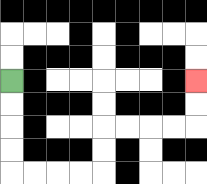{'start': '[0, 3]', 'end': '[8, 3]', 'path_directions': 'D,D,D,D,R,R,R,R,U,U,R,R,R,R,U,U', 'path_coordinates': '[[0, 3], [0, 4], [0, 5], [0, 6], [0, 7], [1, 7], [2, 7], [3, 7], [4, 7], [4, 6], [4, 5], [5, 5], [6, 5], [7, 5], [8, 5], [8, 4], [8, 3]]'}